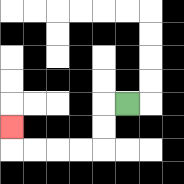{'start': '[5, 4]', 'end': '[0, 5]', 'path_directions': 'L,D,D,L,L,L,L,U', 'path_coordinates': '[[5, 4], [4, 4], [4, 5], [4, 6], [3, 6], [2, 6], [1, 6], [0, 6], [0, 5]]'}